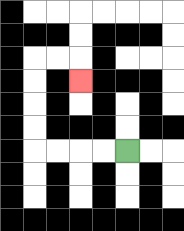{'start': '[5, 6]', 'end': '[3, 3]', 'path_directions': 'L,L,L,L,U,U,U,U,R,R,D', 'path_coordinates': '[[5, 6], [4, 6], [3, 6], [2, 6], [1, 6], [1, 5], [1, 4], [1, 3], [1, 2], [2, 2], [3, 2], [3, 3]]'}